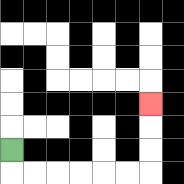{'start': '[0, 6]', 'end': '[6, 4]', 'path_directions': 'D,R,R,R,R,R,R,U,U,U', 'path_coordinates': '[[0, 6], [0, 7], [1, 7], [2, 7], [3, 7], [4, 7], [5, 7], [6, 7], [6, 6], [6, 5], [6, 4]]'}